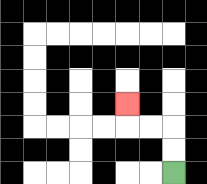{'start': '[7, 7]', 'end': '[5, 4]', 'path_directions': 'U,U,L,L,U', 'path_coordinates': '[[7, 7], [7, 6], [7, 5], [6, 5], [5, 5], [5, 4]]'}